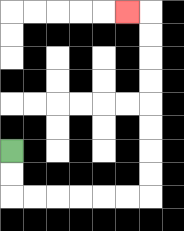{'start': '[0, 6]', 'end': '[5, 0]', 'path_directions': 'D,D,R,R,R,R,R,R,U,U,U,U,U,U,U,U,L', 'path_coordinates': '[[0, 6], [0, 7], [0, 8], [1, 8], [2, 8], [3, 8], [4, 8], [5, 8], [6, 8], [6, 7], [6, 6], [6, 5], [6, 4], [6, 3], [6, 2], [6, 1], [6, 0], [5, 0]]'}